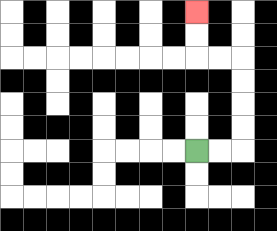{'start': '[8, 6]', 'end': '[8, 0]', 'path_directions': 'R,R,U,U,U,U,L,L,U,U', 'path_coordinates': '[[8, 6], [9, 6], [10, 6], [10, 5], [10, 4], [10, 3], [10, 2], [9, 2], [8, 2], [8, 1], [8, 0]]'}